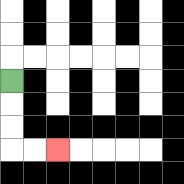{'start': '[0, 3]', 'end': '[2, 6]', 'path_directions': 'D,D,D,R,R', 'path_coordinates': '[[0, 3], [0, 4], [0, 5], [0, 6], [1, 6], [2, 6]]'}